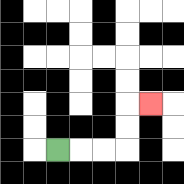{'start': '[2, 6]', 'end': '[6, 4]', 'path_directions': 'R,R,R,U,U,R', 'path_coordinates': '[[2, 6], [3, 6], [4, 6], [5, 6], [5, 5], [5, 4], [6, 4]]'}